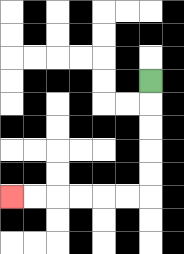{'start': '[6, 3]', 'end': '[0, 8]', 'path_directions': 'D,D,D,D,D,L,L,L,L,L,L', 'path_coordinates': '[[6, 3], [6, 4], [6, 5], [6, 6], [6, 7], [6, 8], [5, 8], [4, 8], [3, 8], [2, 8], [1, 8], [0, 8]]'}